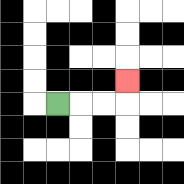{'start': '[2, 4]', 'end': '[5, 3]', 'path_directions': 'R,R,R,U', 'path_coordinates': '[[2, 4], [3, 4], [4, 4], [5, 4], [5, 3]]'}